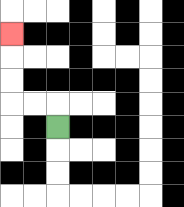{'start': '[2, 5]', 'end': '[0, 1]', 'path_directions': 'U,L,L,U,U,U', 'path_coordinates': '[[2, 5], [2, 4], [1, 4], [0, 4], [0, 3], [0, 2], [0, 1]]'}